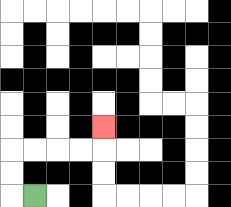{'start': '[1, 8]', 'end': '[4, 5]', 'path_directions': 'L,U,U,R,R,R,R,U', 'path_coordinates': '[[1, 8], [0, 8], [0, 7], [0, 6], [1, 6], [2, 6], [3, 6], [4, 6], [4, 5]]'}